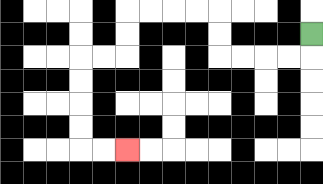{'start': '[13, 1]', 'end': '[5, 6]', 'path_directions': 'D,L,L,L,L,U,U,L,L,L,L,D,D,L,L,D,D,D,D,R,R', 'path_coordinates': '[[13, 1], [13, 2], [12, 2], [11, 2], [10, 2], [9, 2], [9, 1], [9, 0], [8, 0], [7, 0], [6, 0], [5, 0], [5, 1], [5, 2], [4, 2], [3, 2], [3, 3], [3, 4], [3, 5], [3, 6], [4, 6], [5, 6]]'}